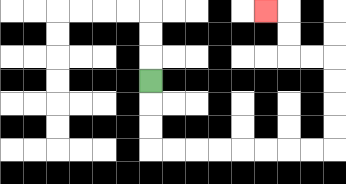{'start': '[6, 3]', 'end': '[11, 0]', 'path_directions': 'D,D,D,R,R,R,R,R,R,R,R,U,U,U,U,L,L,U,U,L', 'path_coordinates': '[[6, 3], [6, 4], [6, 5], [6, 6], [7, 6], [8, 6], [9, 6], [10, 6], [11, 6], [12, 6], [13, 6], [14, 6], [14, 5], [14, 4], [14, 3], [14, 2], [13, 2], [12, 2], [12, 1], [12, 0], [11, 0]]'}